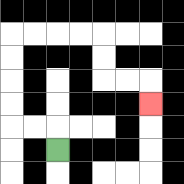{'start': '[2, 6]', 'end': '[6, 4]', 'path_directions': 'U,L,L,U,U,U,U,R,R,R,R,D,D,R,R,D', 'path_coordinates': '[[2, 6], [2, 5], [1, 5], [0, 5], [0, 4], [0, 3], [0, 2], [0, 1], [1, 1], [2, 1], [3, 1], [4, 1], [4, 2], [4, 3], [5, 3], [6, 3], [6, 4]]'}